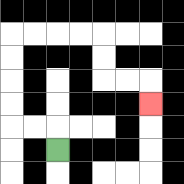{'start': '[2, 6]', 'end': '[6, 4]', 'path_directions': 'U,L,L,U,U,U,U,R,R,R,R,D,D,R,R,D', 'path_coordinates': '[[2, 6], [2, 5], [1, 5], [0, 5], [0, 4], [0, 3], [0, 2], [0, 1], [1, 1], [2, 1], [3, 1], [4, 1], [4, 2], [4, 3], [5, 3], [6, 3], [6, 4]]'}